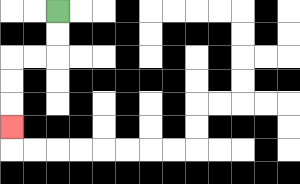{'start': '[2, 0]', 'end': '[0, 5]', 'path_directions': 'D,D,L,L,D,D,D', 'path_coordinates': '[[2, 0], [2, 1], [2, 2], [1, 2], [0, 2], [0, 3], [0, 4], [0, 5]]'}